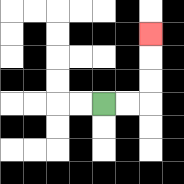{'start': '[4, 4]', 'end': '[6, 1]', 'path_directions': 'R,R,U,U,U', 'path_coordinates': '[[4, 4], [5, 4], [6, 4], [6, 3], [6, 2], [6, 1]]'}